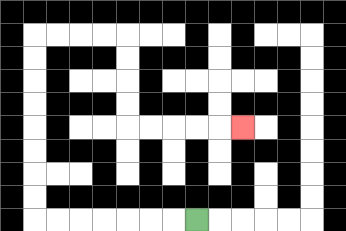{'start': '[8, 9]', 'end': '[10, 5]', 'path_directions': 'L,L,L,L,L,L,L,U,U,U,U,U,U,U,U,R,R,R,R,D,D,D,D,R,R,R,R,R', 'path_coordinates': '[[8, 9], [7, 9], [6, 9], [5, 9], [4, 9], [3, 9], [2, 9], [1, 9], [1, 8], [1, 7], [1, 6], [1, 5], [1, 4], [1, 3], [1, 2], [1, 1], [2, 1], [3, 1], [4, 1], [5, 1], [5, 2], [5, 3], [5, 4], [5, 5], [6, 5], [7, 5], [8, 5], [9, 5], [10, 5]]'}